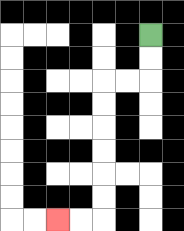{'start': '[6, 1]', 'end': '[2, 9]', 'path_directions': 'D,D,L,L,D,D,D,D,D,D,L,L', 'path_coordinates': '[[6, 1], [6, 2], [6, 3], [5, 3], [4, 3], [4, 4], [4, 5], [4, 6], [4, 7], [4, 8], [4, 9], [3, 9], [2, 9]]'}